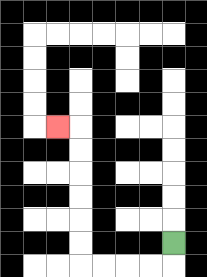{'start': '[7, 10]', 'end': '[2, 5]', 'path_directions': 'D,L,L,L,L,U,U,U,U,U,U,L', 'path_coordinates': '[[7, 10], [7, 11], [6, 11], [5, 11], [4, 11], [3, 11], [3, 10], [3, 9], [3, 8], [3, 7], [3, 6], [3, 5], [2, 5]]'}